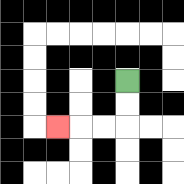{'start': '[5, 3]', 'end': '[2, 5]', 'path_directions': 'D,D,L,L,L', 'path_coordinates': '[[5, 3], [5, 4], [5, 5], [4, 5], [3, 5], [2, 5]]'}